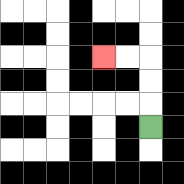{'start': '[6, 5]', 'end': '[4, 2]', 'path_directions': 'U,U,U,L,L', 'path_coordinates': '[[6, 5], [6, 4], [6, 3], [6, 2], [5, 2], [4, 2]]'}